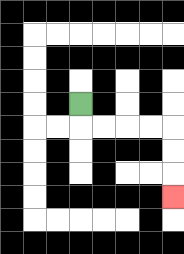{'start': '[3, 4]', 'end': '[7, 8]', 'path_directions': 'D,R,R,R,R,D,D,D', 'path_coordinates': '[[3, 4], [3, 5], [4, 5], [5, 5], [6, 5], [7, 5], [7, 6], [7, 7], [7, 8]]'}